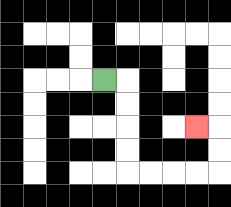{'start': '[4, 3]', 'end': '[8, 5]', 'path_directions': 'R,D,D,D,D,R,R,R,R,U,U,L', 'path_coordinates': '[[4, 3], [5, 3], [5, 4], [5, 5], [5, 6], [5, 7], [6, 7], [7, 7], [8, 7], [9, 7], [9, 6], [9, 5], [8, 5]]'}